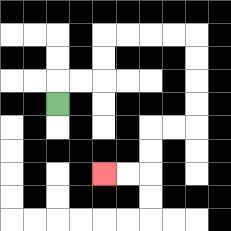{'start': '[2, 4]', 'end': '[4, 7]', 'path_directions': 'U,R,R,U,U,R,R,R,R,D,D,D,D,L,L,D,D,L,L', 'path_coordinates': '[[2, 4], [2, 3], [3, 3], [4, 3], [4, 2], [4, 1], [5, 1], [6, 1], [7, 1], [8, 1], [8, 2], [8, 3], [8, 4], [8, 5], [7, 5], [6, 5], [6, 6], [6, 7], [5, 7], [4, 7]]'}